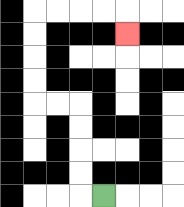{'start': '[4, 8]', 'end': '[5, 1]', 'path_directions': 'L,U,U,U,U,L,L,U,U,U,U,R,R,R,R,D', 'path_coordinates': '[[4, 8], [3, 8], [3, 7], [3, 6], [3, 5], [3, 4], [2, 4], [1, 4], [1, 3], [1, 2], [1, 1], [1, 0], [2, 0], [3, 0], [4, 0], [5, 0], [5, 1]]'}